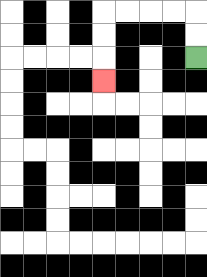{'start': '[8, 2]', 'end': '[4, 3]', 'path_directions': 'U,U,L,L,L,L,D,D,D', 'path_coordinates': '[[8, 2], [8, 1], [8, 0], [7, 0], [6, 0], [5, 0], [4, 0], [4, 1], [4, 2], [4, 3]]'}